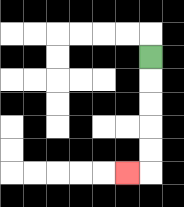{'start': '[6, 2]', 'end': '[5, 7]', 'path_directions': 'D,D,D,D,D,L', 'path_coordinates': '[[6, 2], [6, 3], [6, 4], [6, 5], [6, 6], [6, 7], [5, 7]]'}